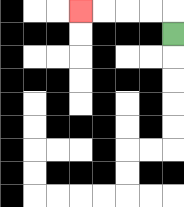{'start': '[7, 1]', 'end': '[3, 0]', 'path_directions': 'U,L,L,L,L', 'path_coordinates': '[[7, 1], [7, 0], [6, 0], [5, 0], [4, 0], [3, 0]]'}